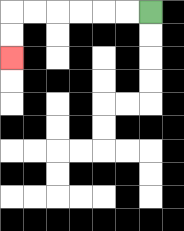{'start': '[6, 0]', 'end': '[0, 2]', 'path_directions': 'L,L,L,L,L,L,D,D', 'path_coordinates': '[[6, 0], [5, 0], [4, 0], [3, 0], [2, 0], [1, 0], [0, 0], [0, 1], [0, 2]]'}